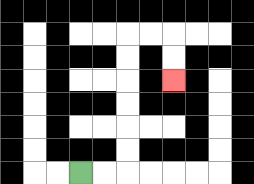{'start': '[3, 7]', 'end': '[7, 3]', 'path_directions': 'R,R,U,U,U,U,U,U,R,R,D,D', 'path_coordinates': '[[3, 7], [4, 7], [5, 7], [5, 6], [5, 5], [5, 4], [5, 3], [5, 2], [5, 1], [6, 1], [7, 1], [7, 2], [7, 3]]'}